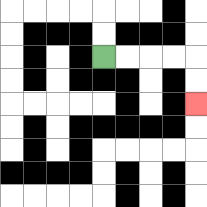{'start': '[4, 2]', 'end': '[8, 4]', 'path_directions': 'R,R,R,R,D,D', 'path_coordinates': '[[4, 2], [5, 2], [6, 2], [7, 2], [8, 2], [8, 3], [8, 4]]'}